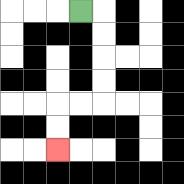{'start': '[3, 0]', 'end': '[2, 6]', 'path_directions': 'R,D,D,D,D,L,L,D,D', 'path_coordinates': '[[3, 0], [4, 0], [4, 1], [4, 2], [4, 3], [4, 4], [3, 4], [2, 4], [2, 5], [2, 6]]'}